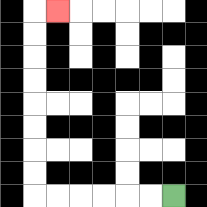{'start': '[7, 8]', 'end': '[2, 0]', 'path_directions': 'L,L,L,L,L,L,U,U,U,U,U,U,U,U,R', 'path_coordinates': '[[7, 8], [6, 8], [5, 8], [4, 8], [3, 8], [2, 8], [1, 8], [1, 7], [1, 6], [1, 5], [1, 4], [1, 3], [1, 2], [1, 1], [1, 0], [2, 0]]'}